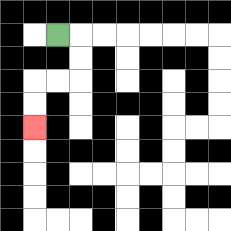{'start': '[2, 1]', 'end': '[1, 5]', 'path_directions': 'R,D,D,L,L,D,D', 'path_coordinates': '[[2, 1], [3, 1], [3, 2], [3, 3], [2, 3], [1, 3], [1, 4], [1, 5]]'}